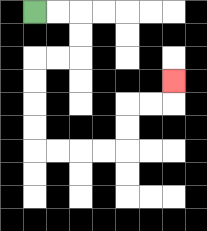{'start': '[1, 0]', 'end': '[7, 3]', 'path_directions': 'R,R,D,D,L,L,D,D,D,D,R,R,R,R,U,U,R,R,U', 'path_coordinates': '[[1, 0], [2, 0], [3, 0], [3, 1], [3, 2], [2, 2], [1, 2], [1, 3], [1, 4], [1, 5], [1, 6], [2, 6], [3, 6], [4, 6], [5, 6], [5, 5], [5, 4], [6, 4], [7, 4], [7, 3]]'}